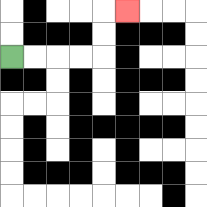{'start': '[0, 2]', 'end': '[5, 0]', 'path_directions': 'R,R,R,R,U,U,R', 'path_coordinates': '[[0, 2], [1, 2], [2, 2], [3, 2], [4, 2], [4, 1], [4, 0], [5, 0]]'}